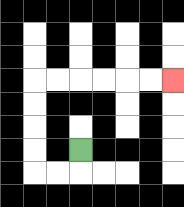{'start': '[3, 6]', 'end': '[7, 3]', 'path_directions': 'D,L,L,U,U,U,U,R,R,R,R,R,R', 'path_coordinates': '[[3, 6], [3, 7], [2, 7], [1, 7], [1, 6], [1, 5], [1, 4], [1, 3], [2, 3], [3, 3], [4, 3], [5, 3], [6, 3], [7, 3]]'}